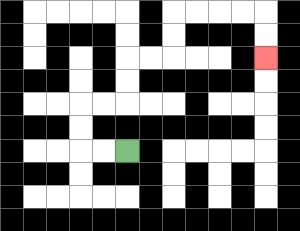{'start': '[5, 6]', 'end': '[11, 2]', 'path_directions': 'L,L,U,U,R,R,U,U,R,R,U,U,R,R,R,R,D,D', 'path_coordinates': '[[5, 6], [4, 6], [3, 6], [3, 5], [3, 4], [4, 4], [5, 4], [5, 3], [5, 2], [6, 2], [7, 2], [7, 1], [7, 0], [8, 0], [9, 0], [10, 0], [11, 0], [11, 1], [11, 2]]'}